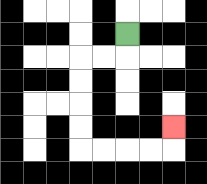{'start': '[5, 1]', 'end': '[7, 5]', 'path_directions': 'D,L,L,D,D,D,D,R,R,R,R,U', 'path_coordinates': '[[5, 1], [5, 2], [4, 2], [3, 2], [3, 3], [3, 4], [3, 5], [3, 6], [4, 6], [5, 6], [6, 6], [7, 6], [7, 5]]'}